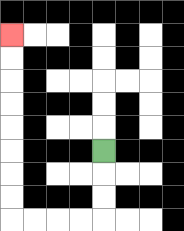{'start': '[4, 6]', 'end': '[0, 1]', 'path_directions': 'D,D,D,L,L,L,L,U,U,U,U,U,U,U,U', 'path_coordinates': '[[4, 6], [4, 7], [4, 8], [4, 9], [3, 9], [2, 9], [1, 9], [0, 9], [0, 8], [0, 7], [0, 6], [0, 5], [0, 4], [0, 3], [0, 2], [0, 1]]'}